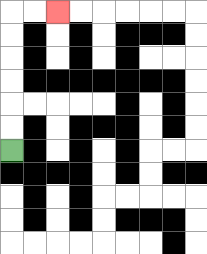{'start': '[0, 6]', 'end': '[2, 0]', 'path_directions': 'U,U,U,U,U,U,R,R', 'path_coordinates': '[[0, 6], [0, 5], [0, 4], [0, 3], [0, 2], [0, 1], [0, 0], [1, 0], [2, 0]]'}